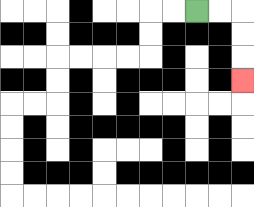{'start': '[8, 0]', 'end': '[10, 3]', 'path_directions': 'R,R,D,D,D', 'path_coordinates': '[[8, 0], [9, 0], [10, 0], [10, 1], [10, 2], [10, 3]]'}